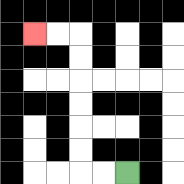{'start': '[5, 7]', 'end': '[1, 1]', 'path_directions': 'L,L,U,U,U,U,U,U,L,L', 'path_coordinates': '[[5, 7], [4, 7], [3, 7], [3, 6], [3, 5], [3, 4], [3, 3], [3, 2], [3, 1], [2, 1], [1, 1]]'}